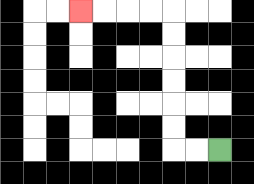{'start': '[9, 6]', 'end': '[3, 0]', 'path_directions': 'L,L,U,U,U,U,U,U,L,L,L,L', 'path_coordinates': '[[9, 6], [8, 6], [7, 6], [7, 5], [7, 4], [7, 3], [7, 2], [7, 1], [7, 0], [6, 0], [5, 0], [4, 0], [3, 0]]'}